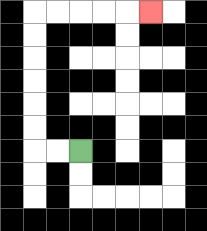{'start': '[3, 6]', 'end': '[6, 0]', 'path_directions': 'L,L,U,U,U,U,U,U,R,R,R,R,R', 'path_coordinates': '[[3, 6], [2, 6], [1, 6], [1, 5], [1, 4], [1, 3], [1, 2], [1, 1], [1, 0], [2, 0], [3, 0], [4, 0], [5, 0], [6, 0]]'}